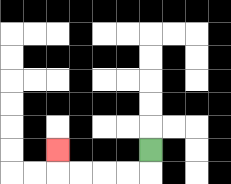{'start': '[6, 6]', 'end': '[2, 6]', 'path_directions': 'D,L,L,L,L,U', 'path_coordinates': '[[6, 6], [6, 7], [5, 7], [4, 7], [3, 7], [2, 7], [2, 6]]'}